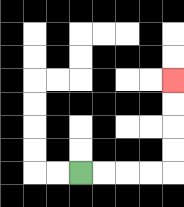{'start': '[3, 7]', 'end': '[7, 3]', 'path_directions': 'R,R,R,R,U,U,U,U', 'path_coordinates': '[[3, 7], [4, 7], [5, 7], [6, 7], [7, 7], [7, 6], [7, 5], [7, 4], [7, 3]]'}